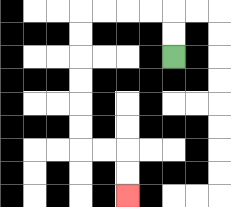{'start': '[7, 2]', 'end': '[5, 8]', 'path_directions': 'U,U,L,L,L,L,D,D,D,D,D,D,R,R,D,D', 'path_coordinates': '[[7, 2], [7, 1], [7, 0], [6, 0], [5, 0], [4, 0], [3, 0], [3, 1], [3, 2], [3, 3], [3, 4], [3, 5], [3, 6], [4, 6], [5, 6], [5, 7], [5, 8]]'}